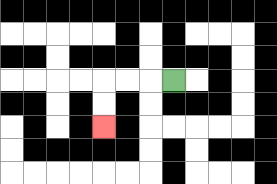{'start': '[7, 3]', 'end': '[4, 5]', 'path_directions': 'L,L,L,D,D', 'path_coordinates': '[[7, 3], [6, 3], [5, 3], [4, 3], [4, 4], [4, 5]]'}